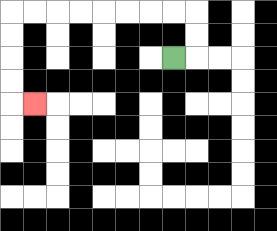{'start': '[7, 2]', 'end': '[1, 4]', 'path_directions': 'R,U,U,L,L,L,L,L,L,L,L,D,D,D,D,R', 'path_coordinates': '[[7, 2], [8, 2], [8, 1], [8, 0], [7, 0], [6, 0], [5, 0], [4, 0], [3, 0], [2, 0], [1, 0], [0, 0], [0, 1], [0, 2], [0, 3], [0, 4], [1, 4]]'}